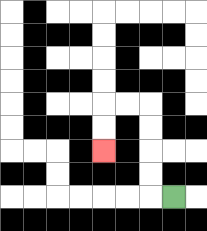{'start': '[7, 8]', 'end': '[4, 6]', 'path_directions': 'L,U,U,U,U,L,L,D,D', 'path_coordinates': '[[7, 8], [6, 8], [6, 7], [6, 6], [6, 5], [6, 4], [5, 4], [4, 4], [4, 5], [4, 6]]'}